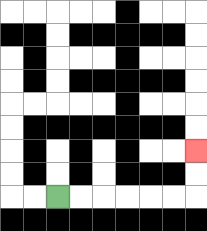{'start': '[2, 8]', 'end': '[8, 6]', 'path_directions': 'R,R,R,R,R,R,U,U', 'path_coordinates': '[[2, 8], [3, 8], [4, 8], [5, 8], [6, 8], [7, 8], [8, 8], [8, 7], [8, 6]]'}